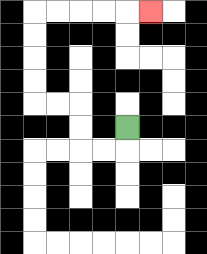{'start': '[5, 5]', 'end': '[6, 0]', 'path_directions': 'D,L,L,U,U,L,L,U,U,U,U,R,R,R,R,R', 'path_coordinates': '[[5, 5], [5, 6], [4, 6], [3, 6], [3, 5], [3, 4], [2, 4], [1, 4], [1, 3], [1, 2], [1, 1], [1, 0], [2, 0], [3, 0], [4, 0], [5, 0], [6, 0]]'}